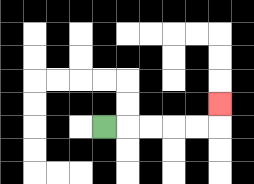{'start': '[4, 5]', 'end': '[9, 4]', 'path_directions': 'R,R,R,R,R,U', 'path_coordinates': '[[4, 5], [5, 5], [6, 5], [7, 5], [8, 5], [9, 5], [9, 4]]'}